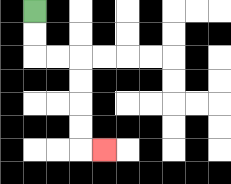{'start': '[1, 0]', 'end': '[4, 6]', 'path_directions': 'D,D,R,R,D,D,D,D,R', 'path_coordinates': '[[1, 0], [1, 1], [1, 2], [2, 2], [3, 2], [3, 3], [3, 4], [3, 5], [3, 6], [4, 6]]'}